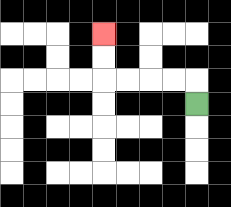{'start': '[8, 4]', 'end': '[4, 1]', 'path_directions': 'U,L,L,L,L,U,U', 'path_coordinates': '[[8, 4], [8, 3], [7, 3], [6, 3], [5, 3], [4, 3], [4, 2], [4, 1]]'}